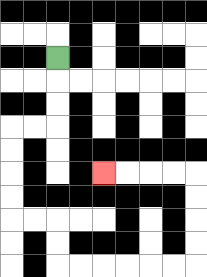{'start': '[2, 2]', 'end': '[4, 7]', 'path_directions': 'D,D,D,L,L,D,D,D,D,R,R,D,D,R,R,R,R,R,R,U,U,U,U,L,L,L,L', 'path_coordinates': '[[2, 2], [2, 3], [2, 4], [2, 5], [1, 5], [0, 5], [0, 6], [0, 7], [0, 8], [0, 9], [1, 9], [2, 9], [2, 10], [2, 11], [3, 11], [4, 11], [5, 11], [6, 11], [7, 11], [8, 11], [8, 10], [8, 9], [8, 8], [8, 7], [7, 7], [6, 7], [5, 7], [4, 7]]'}